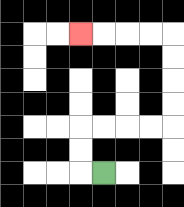{'start': '[4, 7]', 'end': '[3, 1]', 'path_directions': 'L,U,U,R,R,R,R,U,U,U,U,L,L,L,L', 'path_coordinates': '[[4, 7], [3, 7], [3, 6], [3, 5], [4, 5], [5, 5], [6, 5], [7, 5], [7, 4], [7, 3], [7, 2], [7, 1], [6, 1], [5, 1], [4, 1], [3, 1]]'}